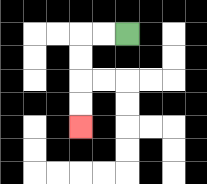{'start': '[5, 1]', 'end': '[3, 5]', 'path_directions': 'L,L,D,D,D,D', 'path_coordinates': '[[5, 1], [4, 1], [3, 1], [3, 2], [3, 3], [3, 4], [3, 5]]'}